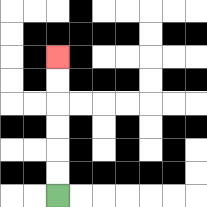{'start': '[2, 8]', 'end': '[2, 2]', 'path_directions': 'U,U,U,U,U,U', 'path_coordinates': '[[2, 8], [2, 7], [2, 6], [2, 5], [2, 4], [2, 3], [2, 2]]'}